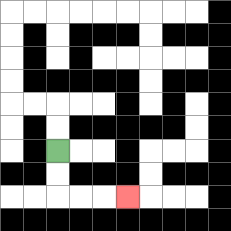{'start': '[2, 6]', 'end': '[5, 8]', 'path_directions': 'D,D,R,R,R', 'path_coordinates': '[[2, 6], [2, 7], [2, 8], [3, 8], [4, 8], [5, 8]]'}